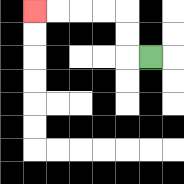{'start': '[6, 2]', 'end': '[1, 0]', 'path_directions': 'L,U,U,L,L,L,L', 'path_coordinates': '[[6, 2], [5, 2], [5, 1], [5, 0], [4, 0], [3, 0], [2, 0], [1, 0]]'}